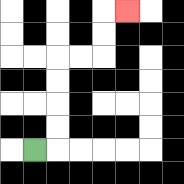{'start': '[1, 6]', 'end': '[5, 0]', 'path_directions': 'R,U,U,U,U,R,R,U,U,R', 'path_coordinates': '[[1, 6], [2, 6], [2, 5], [2, 4], [2, 3], [2, 2], [3, 2], [4, 2], [4, 1], [4, 0], [5, 0]]'}